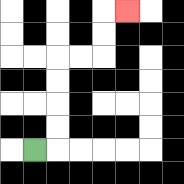{'start': '[1, 6]', 'end': '[5, 0]', 'path_directions': 'R,U,U,U,U,R,R,U,U,R', 'path_coordinates': '[[1, 6], [2, 6], [2, 5], [2, 4], [2, 3], [2, 2], [3, 2], [4, 2], [4, 1], [4, 0], [5, 0]]'}